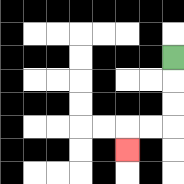{'start': '[7, 2]', 'end': '[5, 6]', 'path_directions': 'D,D,D,L,L,D', 'path_coordinates': '[[7, 2], [7, 3], [7, 4], [7, 5], [6, 5], [5, 5], [5, 6]]'}